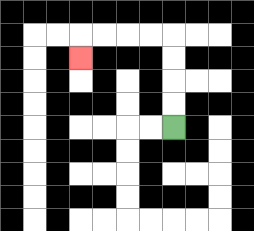{'start': '[7, 5]', 'end': '[3, 2]', 'path_directions': 'U,U,U,U,L,L,L,L,D', 'path_coordinates': '[[7, 5], [7, 4], [7, 3], [7, 2], [7, 1], [6, 1], [5, 1], [4, 1], [3, 1], [3, 2]]'}